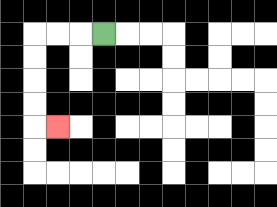{'start': '[4, 1]', 'end': '[2, 5]', 'path_directions': 'L,L,L,D,D,D,D,R', 'path_coordinates': '[[4, 1], [3, 1], [2, 1], [1, 1], [1, 2], [1, 3], [1, 4], [1, 5], [2, 5]]'}